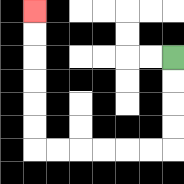{'start': '[7, 2]', 'end': '[1, 0]', 'path_directions': 'D,D,D,D,L,L,L,L,L,L,U,U,U,U,U,U', 'path_coordinates': '[[7, 2], [7, 3], [7, 4], [7, 5], [7, 6], [6, 6], [5, 6], [4, 6], [3, 6], [2, 6], [1, 6], [1, 5], [1, 4], [1, 3], [1, 2], [1, 1], [1, 0]]'}